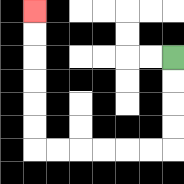{'start': '[7, 2]', 'end': '[1, 0]', 'path_directions': 'D,D,D,D,L,L,L,L,L,L,U,U,U,U,U,U', 'path_coordinates': '[[7, 2], [7, 3], [7, 4], [7, 5], [7, 6], [6, 6], [5, 6], [4, 6], [3, 6], [2, 6], [1, 6], [1, 5], [1, 4], [1, 3], [1, 2], [1, 1], [1, 0]]'}